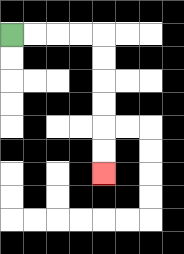{'start': '[0, 1]', 'end': '[4, 7]', 'path_directions': 'R,R,R,R,D,D,D,D,D,D', 'path_coordinates': '[[0, 1], [1, 1], [2, 1], [3, 1], [4, 1], [4, 2], [4, 3], [4, 4], [4, 5], [4, 6], [4, 7]]'}